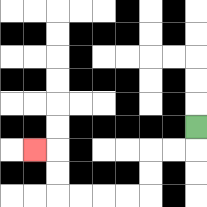{'start': '[8, 5]', 'end': '[1, 6]', 'path_directions': 'D,L,L,D,D,L,L,L,L,U,U,L', 'path_coordinates': '[[8, 5], [8, 6], [7, 6], [6, 6], [6, 7], [6, 8], [5, 8], [4, 8], [3, 8], [2, 8], [2, 7], [2, 6], [1, 6]]'}